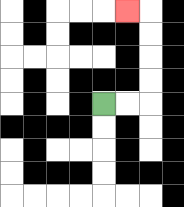{'start': '[4, 4]', 'end': '[5, 0]', 'path_directions': 'R,R,U,U,U,U,L', 'path_coordinates': '[[4, 4], [5, 4], [6, 4], [6, 3], [6, 2], [6, 1], [6, 0], [5, 0]]'}